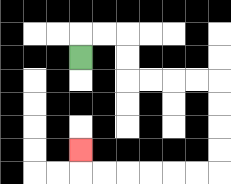{'start': '[3, 2]', 'end': '[3, 6]', 'path_directions': 'U,R,R,D,D,R,R,R,R,D,D,D,D,L,L,L,L,L,L,U', 'path_coordinates': '[[3, 2], [3, 1], [4, 1], [5, 1], [5, 2], [5, 3], [6, 3], [7, 3], [8, 3], [9, 3], [9, 4], [9, 5], [9, 6], [9, 7], [8, 7], [7, 7], [6, 7], [5, 7], [4, 7], [3, 7], [3, 6]]'}